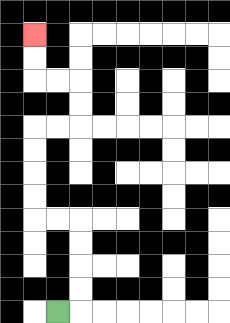{'start': '[2, 13]', 'end': '[1, 1]', 'path_directions': 'R,U,U,U,U,L,L,U,U,U,U,R,R,U,U,L,L,U,U', 'path_coordinates': '[[2, 13], [3, 13], [3, 12], [3, 11], [3, 10], [3, 9], [2, 9], [1, 9], [1, 8], [1, 7], [1, 6], [1, 5], [2, 5], [3, 5], [3, 4], [3, 3], [2, 3], [1, 3], [1, 2], [1, 1]]'}